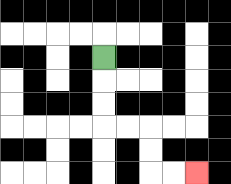{'start': '[4, 2]', 'end': '[8, 7]', 'path_directions': 'D,D,D,R,R,D,D,R,R', 'path_coordinates': '[[4, 2], [4, 3], [4, 4], [4, 5], [5, 5], [6, 5], [6, 6], [6, 7], [7, 7], [8, 7]]'}